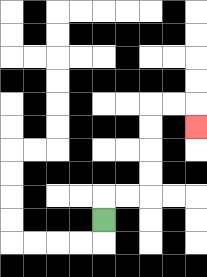{'start': '[4, 9]', 'end': '[8, 5]', 'path_directions': 'U,R,R,U,U,U,U,R,R,D', 'path_coordinates': '[[4, 9], [4, 8], [5, 8], [6, 8], [6, 7], [6, 6], [6, 5], [6, 4], [7, 4], [8, 4], [8, 5]]'}